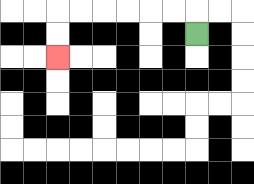{'start': '[8, 1]', 'end': '[2, 2]', 'path_directions': 'U,L,L,L,L,L,L,D,D', 'path_coordinates': '[[8, 1], [8, 0], [7, 0], [6, 0], [5, 0], [4, 0], [3, 0], [2, 0], [2, 1], [2, 2]]'}